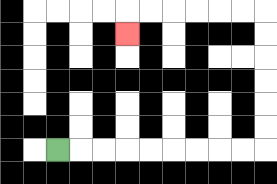{'start': '[2, 6]', 'end': '[5, 1]', 'path_directions': 'R,R,R,R,R,R,R,R,R,U,U,U,U,U,U,L,L,L,L,L,L,D', 'path_coordinates': '[[2, 6], [3, 6], [4, 6], [5, 6], [6, 6], [7, 6], [8, 6], [9, 6], [10, 6], [11, 6], [11, 5], [11, 4], [11, 3], [11, 2], [11, 1], [11, 0], [10, 0], [9, 0], [8, 0], [7, 0], [6, 0], [5, 0], [5, 1]]'}